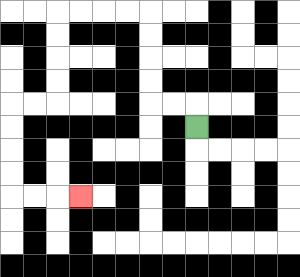{'start': '[8, 5]', 'end': '[3, 8]', 'path_directions': 'U,L,L,U,U,U,U,L,L,L,L,D,D,D,D,L,L,D,D,D,D,R,R,R', 'path_coordinates': '[[8, 5], [8, 4], [7, 4], [6, 4], [6, 3], [6, 2], [6, 1], [6, 0], [5, 0], [4, 0], [3, 0], [2, 0], [2, 1], [2, 2], [2, 3], [2, 4], [1, 4], [0, 4], [0, 5], [0, 6], [0, 7], [0, 8], [1, 8], [2, 8], [3, 8]]'}